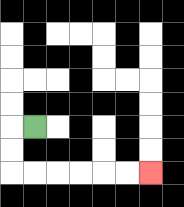{'start': '[1, 5]', 'end': '[6, 7]', 'path_directions': 'L,D,D,R,R,R,R,R,R', 'path_coordinates': '[[1, 5], [0, 5], [0, 6], [0, 7], [1, 7], [2, 7], [3, 7], [4, 7], [5, 7], [6, 7]]'}